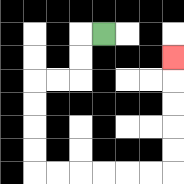{'start': '[4, 1]', 'end': '[7, 2]', 'path_directions': 'L,D,D,L,L,D,D,D,D,R,R,R,R,R,R,U,U,U,U,U', 'path_coordinates': '[[4, 1], [3, 1], [3, 2], [3, 3], [2, 3], [1, 3], [1, 4], [1, 5], [1, 6], [1, 7], [2, 7], [3, 7], [4, 7], [5, 7], [6, 7], [7, 7], [7, 6], [7, 5], [7, 4], [7, 3], [7, 2]]'}